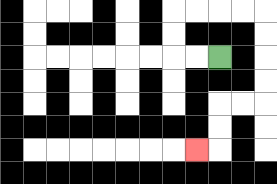{'start': '[9, 2]', 'end': '[8, 6]', 'path_directions': 'L,L,U,U,R,R,R,R,D,D,D,D,L,L,D,D,L', 'path_coordinates': '[[9, 2], [8, 2], [7, 2], [7, 1], [7, 0], [8, 0], [9, 0], [10, 0], [11, 0], [11, 1], [11, 2], [11, 3], [11, 4], [10, 4], [9, 4], [9, 5], [9, 6], [8, 6]]'}